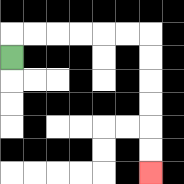{'start': '[0, 2]', 'end': '[6, 7]', 'path_directions': 'U,R,R,R,R,R,R,D,D,D,D,D,D', 'path_coordinates': '[[0, 2], [0, 1], [1, 1], [2, 1], [3, 1], [4, 1], [5, 1], [6, 1], [6, 2], [6, 3], [6, 4], [6, 5], [6, 6], [6, 7]]'}